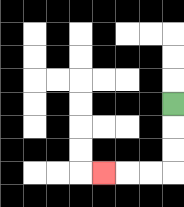{'start': '[7, 4]', 'end': '[4, 7]', 'path_directions': 'D,D,D,L,L,L', 'path_coordinates': '[[7, 4], [7, 5], [7, 6], [7, 7], [6, 7], [5, 7], [4, 7]]'}